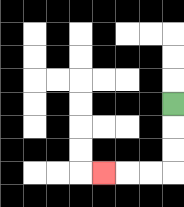{'start': '[7, 4]', 'end': '[4, 7]', 'path_directions': 'D,D,D,L,L,L', 'path_coordinates': '[[7, 4], [7, 5], [7, 6], [7, 7], [6, 7], [5, 7], [4, 7]]'}